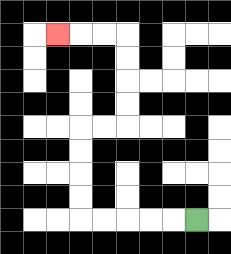{'start': '[8, 9]', 'end': '[2, 1]', 'path_directions': 'L,L,L,L,L,U,U,U,U,R,R,U,U,U,U,L,L,L', 'path_coordinates': '[[8, 9], [7, 9], [6, 9], [5, 9], [4, 9], [3, 9], [3, 8], [3, 7], [3, 6], [3, 5], [4, 5], [5, 5], [5, 4], [5, 3], [5, 2], [5, 1], [4, 1], [3, 1], [2, 1]]'}